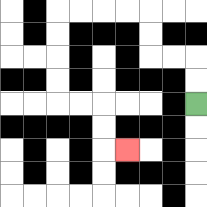{'start': '[8, 4]', 'end': '[5, 6]', 'path_directions': 'U,U,L,L,U,U,L,L,L,L,D,D,D,D,R,R,D,D,R', 'path_coordinates': '[[8, 4], [8, 3], [8, 2], [7, 2], [6, 2], [6, 1], [6, 0], [5, 0], [4, 0], [3, 0], [2, 0], [2, 1], [2, 2], [2, 3], [2, 4], [3, 4], [4, 4], [4, 5], [4, 6], [5, 6]]'}